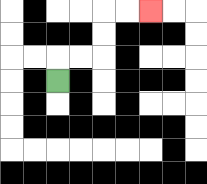{'start': '[2, 3]', 'end': '[6, 0]', 'path_directions': 'U,R,R,U,U,R,R', 'path_coordinates': '[[2, 3], [2, 2], [3, 2], [4, 2], [4, 1], [4, 0], [5, 0], [6, 0]]'}